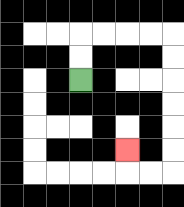{'start': '[3, 3]', 'end': '[5, 6]', 'path_directions': 'U,U,R,R,R,R,D,D,D,D,D,D,L,L,U', 'path_coordinates': '[[3, 3], [3, 2], [3, 1], [4, 1], [5, 1], [6, 1], [7, 1], [7, 2], [7, 3], [7, 4], [7, 5], [7, 6], [7, 7], [6, 7], [5, 7], [5, 6]]'}